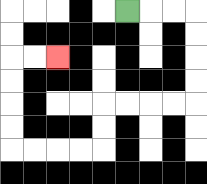{'start': '[5, 0]', 'end': '[2, 2]', 'path_directions': 'R,R,R,D,D,D,D,L,L,L,L,D,D,L,L,L,L,U,U,U,U,R,R', 'path_coordinates': '[[5, 0], [6, 0], [7, 0], [8, 0], [8, 1], [8, 2], [8, 3], [8, 4], [7, 4], [6, 4], [5, 4], [4, 4], [4, 5], [4, 6], [3, 6], [2, 6], [1, 6], [0, 6], [0, 5], [0, 4], [0, 3], [0, 2], [1, 2], [2, 2]]'}